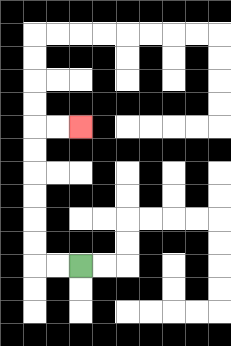{'start': '[3, 11]', 'end': '[3, 5]', 'path_directions': 'L,L,U,U,U,U,U,U,R,R', 'path_coordinates': '[[3, 11], [2, 11], [1, 11], [1, 10], [1, 9], [1, 8], [1, 7], [1, 6], [1, 5], [2, 5], [3, 5]]'}